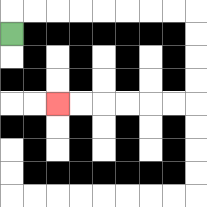{'start': '[0, 1]', 'end': '[2, 4]', 'path_directions': 'U,R,R,R,R,R,R,R,R,D,D,D,D,L,L,L,L,L,L', 'path_coordinates': '[[0, 1], [0, 0], [1, 0], [2, 0], [3, 0], [4, 0], [5, 0], [6, 0], [7, 0], [8, 0], [8, 1], [8, 2], [8, 3], [8, 4], [7, 4], [6, 4], [5, 4], [4, 4], [3, 4], [2, 4]]'}